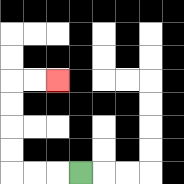{'start': '[3, 7]', 'end': '[2, 3]', 'path_directions': 'L,L,L,U,U,U,U,R,R', 'path_coordinates': '[[3, 7], [2, 7], [1, 7], [0, 7], [0, 6], [0, 5], [0, 4], [0, 3], [1, 3], [2, 3]]'}